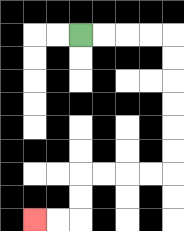{'start': '[3, 1]', 'end': '[1, 9]', 'path_directions': 'R,R,R,R,D,D,D,D,D,D,L,L,L,L,D,D,L,L', 'path_coordinates': '[[3, 1], [4, 1], [5, 1], [6, 1], [7, 1], [7, 2], [7, 3], [7, 4], [7, 5], [7, 6], [7, 7], [6, 7], [5, 7], [4, 7], [3, 7], [3, 8], [3, 9], [2, 9], [1, 9]]'}